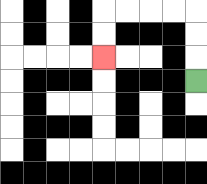{'start': '[8, 3]', 'end': '[4, 2]', 'path_directions': 'U,U,U,L,L,L,L,D,D', 'path_coordinates': '[[8, 3], [8, 2], [8, 1], [8, 0], [7, 0], [6, 0], [5, 0], [4, 0], [4, 1], [4, 2]]'}